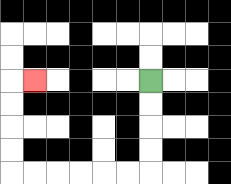{'start': '[6, 3]', 'end': '[1, 3]', 'path_directions': 'D,D,D,D,L,L,L,L,L,L,U,U,U,U,R', 'path_coordinates': '[[6, 3], [6, 4], [6, 5], [6, 6], [6, 7], [5, 7], [4, 7], [3, 7], [2, 7], [1, 7], [0, 7], [0, 6], [0, 5], [0, 4], [0, 3], [1, 3]]'}